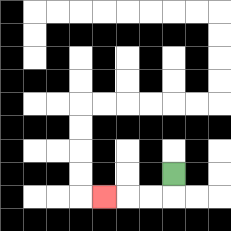{'start': '[7, 7]', 'end': '[4, 8]', 'path_directions': 'D,L,L,L', 'path_coordinates': '[[7, 7], [7, 8], [6, 8], [5, 8], [4, 8]]'}